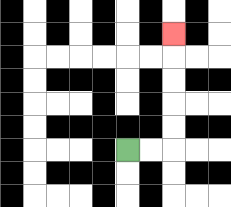{'start': '[5, 6]', 'end': '[7, 1]', 'path_directions': 'R,R,U,U,U,U,U', 'path_coordinates': '[[5, 6], [6, 6], [7, 6], [7, 5], [7, 4], [7, 3], [7, 2], [7, 1]]'}